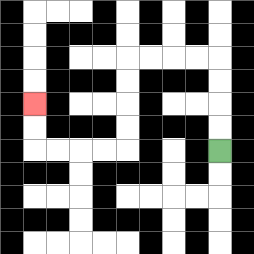{'start': '[9, 6]', 'end': '[1, 4]', 'path_directions': 'U,U,U,U,L,L,L,L,D,D,D,D,L,L,L,L,U,U', 'path_coordinates': '[[9, 6], [9, 5], [9, 4], [9, 3], [9, 2], [8, 2], [7, 2], [6, 2], [5, 2], [5, 3], [5, 4], [5, 5], [5, 6], [4, 6], [3, 6], [2, 6], [1, 6], [1, 5], [1, 4]]'}